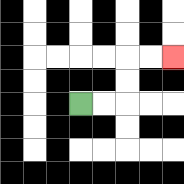{'start': '[3, 4]', 'end': '[7, 2]', 'path_directions': 'R,R,U,U,R,R', 'path_coordinates': '[[3, 4], [4, 4], [5, 4], [5, 3], [5, 2], [6, 2], [7, 2]]'}